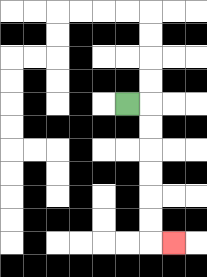{'start': '[5, 4]', 'end': '[7, 10]', 'path_directions': 'R,D,D,D,D,D,D,R', 'path_coordinates': '[[5, 4], [6, 4], [6, 5], [6, 6], [6, 7], [6, 8], [6, 9], [6, 10], [7, 10]]'}